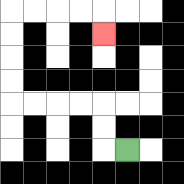{'start': '[5, 6]', 'end': '[4, 1]', 'path_directions': 'L,U,U,L,L,L,L,U,U,U,U,R,R,R,R,D', 'path_coordinates': '[[5, 6], [4, 6], [4, 5], [4, 4], [3, 4], [2, 4], [1, 4], [0, 4], [0, 3], [0, 2], [0, 1], [0, 0], [1, 0], [2, 0], [3, 0], [4, 0], [4, 1]]'}